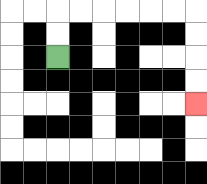{'start': '[2, 2]', 'end': '[8, 4]', 'path_directions': 'U,U,R,R,R,R,R,R,D,D,D,D', 'path_coordinates': '[[2, 2], [2, 1], [2, 0], [3, 0], [4, 0], [5, 0], [6, 0], [7, 0], [8, 0], [8, 1], [8, 2], [8, 3], [8, 4]]'}